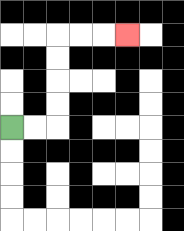{'start': '[0, 5]', 'end': '[5, 1]', 'path_directions': 'R,R,U,U,U,U,R,R,R', 'path_coordinates': '[[0, 5], [1, 5], [2, 5], [2, 4], [2, 3], [2, 2], [2, 1], [3, 1], [4, 1], [5, 1]]'}